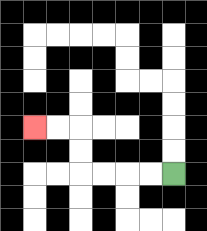{'start': '[7, 7]', 'end': '[1, 5]', 'path_directions': 'L,L,L,L,U,U,L,L', 'path_coordinates': '[[7, 7], [6, 7], [5, 7], [4, 7], [3, 7], [3, 6], [3, 5], [2, 5], [1, 5]]'}